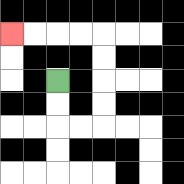{'start': '[2, 3]', 'end': '[0, 1]', 'path_directions': 'D,D,R,R,U,U,U,U,L,L,L,L', 'path_coordinates': '[[2, 3], [2, 4], [2, 5], [3, 5], [4, 5], [4, 4], [4, 3], [4, 2], [4, 1], [3, 1], [2, 1], [1, 1], [0, 1]]'}